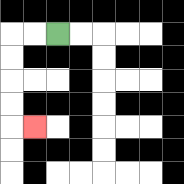{'start': '[2, 1]', 'end': '[1, 5]', 'path_directions': 'L,L,D,D,D,D,R', 'path_coordinates': '[[2, 1], [1, 1], [0, 1], [0, 2], [0, 3], [0, 4], [0, 5], [1, 5]]'}